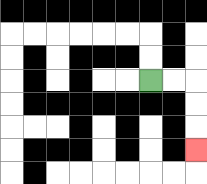{'start': '[6, 3]', 'end': '[8, 6]', 'path_directions': 'R,R,D,D,D', 'path_coordinates': '[[6, 3], [7, 3], [8, 3], [8, 4], [8, 5], [8, 6]]'}